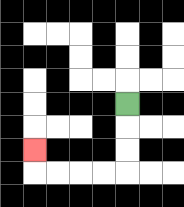{'start': '[5, 4]', 'end': '[1, 6]', 'path_directions': 'D,D,D,L,L,L,L,U', 'path_coordinates': '[[5, 4], [5, 5], [5, 6], [5, 7], [4, 7], [3, 7], [2, 7], [1, 7], [1, 6]]'}